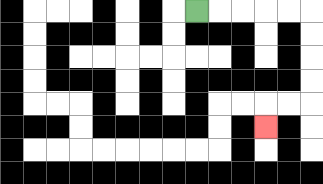{'start': '[8, 0]', 'end': '[11, 5]', 'path_directions': 'R,R,R,R,R,D,D,D,D,L,L,D', 'path_coordinates': '[[8, 0], [9, 0], [10, 0], [11, 0], [12, 0], [13, 0], [13, 1], [13, 2], [13, 3], [13, 4], [12, 4], [11, 4], [11, 5]]'}